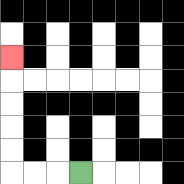{'start': '[3, 7]', 'end': '[0, 2]', 'path_directions': 'L,L,L,U,U,U,U,U', 'path_coordinates': '[[3, 7], [2, 7], [1, 7], [0, 7], [0, 6], [0, 5], [0, 4], [0, 3], [0, 2]]'}